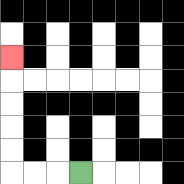{'start': '[3, 7]', 'end': '[0, 2]', 'path_directions': 'L,L,L,U,U,U,U,U', 'path_coordinates': '[[3, 7], [2, 7], [1, 7], [0, 7], [0, 6], [0, 5], [0, 4], [0, 3], [0, 2]]'}